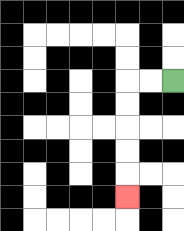{'start': '[7, 3]', 'end': '[5, 8]', 'path_directions': 'L,L,D,D,D,D,D', 'path_coordinates': '[[7, 3], [6, 3], [5, 3], [5, 4], [5, 5], [5, 6], [5, 7], [5, 8]]'}